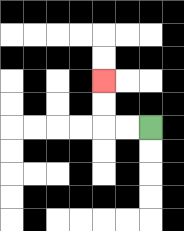{'start': '[6, 5]', 'end': '[4, 3]', 'path_directions': 'L,L,U,U', 'path_coordinates': '[[6, 5], [5, 5], [4, 5], [4, 4], [4, 3]]'}